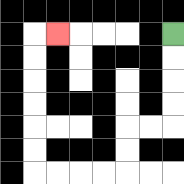{'start': '[7, 1]', 'end': '[2, 1]', 'path_directions': 'D,D,D,D,L,L,D,D,L,L,L,L,U,U,U,U,U,U,R', 'path_coordinates': '[[7, 1], [7, 2], [7, 3], [7, 4], [7, 5], [6, 5], [5, 5], [5, 6], [5, 7], [4, 7], [3, 7], [2, 7], [1, 7], [1, 6], [1, 5], [1, 4], [1, 3], [1, 2], [1, 1], [2, 1]]'}